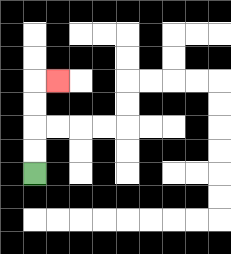{'start': '[1, 7]', 'end': '[2, 3]', 'path_directions': 'U,U,U,U,R', 'path_coordinates': '[[1, 7], [1, 6], [1, 5], [1, 4], [1, 3], [2, 3]]'}